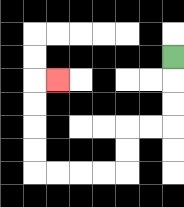{'start': '[7, 2]', 'end': '[2, 3]', 'path_directions': 'D,D,D,L,L,D,D,L,L,L,L,U,U,U,U,R', 'path_coordinates': '[[7, 2], [7, 3], [7, 4], [7, 5], [6, 5], [5, 5], [5, 6], [5, 7], [4, 7], [3, 7], [2, 7], [1, 7], [1, 6], [1, 5], [1, 4], [1, 3], [2, 3]]'}